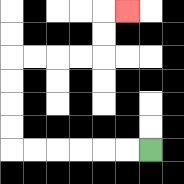{'start': '[6, 6]', 'end': '[5, 0]', 'path_directions': 'L,L,L,L,L,L,U,U,U,U,R,R,R,R,U,U,R', 'path_coordinates': '[[6, 6], [5, 6], [4, 6], [3, 6], [2, 6], [1, 6], [0, 6], [0, 5], [0, 4], [0, 3], [0, 2], [1, 2], [2, 2], [3, 2], [4, 2], [4, 1], [4, 0], [5, 0]]'}